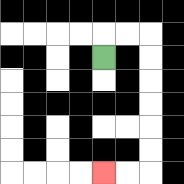{'start': '[4, 2]', 'end': '[4, 7]', 'path_directions': 'U,R,R,D,D,D,D,D,D,L,L', 'path_coordinates': '[[4, 2], [4, 1], [5, 1], [6, 1], [6, 2], [6, 3], [6, 4], [6, 5], [6, 6], [6, 7], [5, 7], [4, 7]]'}